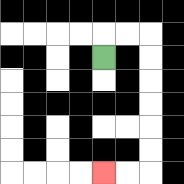{'start': '[4, 2]', 'end': '[4, 7]', 'path_directions': 'U,R,R,D,D,D,D,D,D,L,L', 'path_coordinates': '[[4, 2], [4, 1], [5, 1], [6, 1], [6, 2], [6, 3], [6, 4], [6, 5], [6, 6], [6, 7], [5, 7], [4, 7]]'}